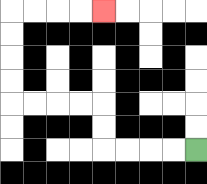{'start': '[8, 6]', 'end': '[4, 0]', 'path_directions': 'L,L,L,L,U,U,L,L,L,L,U,U,U,U,R,R,R,R', 'path_coordinates': '[[8, 6], [7, 6], [6, 6], [5, 6], [4, 6], [4, 5], [4, 4], [3, 4], [2, 4], [1, 4], [0, 4], [0, 3], [0, 2], [0, 1], [0, 0], [1, 0], [2, 0], [3, 0], [4, 0]]'}